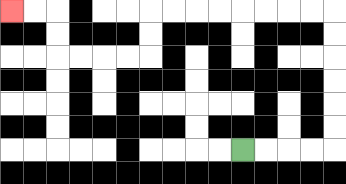{'start': '[10, 6]', 'end': '[0, 0]', 'path_directions': 'R,R,R,R,U,U,U,U,U,U,L,L,L,L,L,L,L,L,D,D,L,L,L,L,U,U,L,L', 'path_coordinates': '[[10, 6], [11, 6], [12, 6], [13, 6], [14, 6], [14, 5], [14, 4], [14, 3], [14, 2], [14, 1], [14, 0], [13, 0], [12, 0], [11, 0], [10, 0], [9, 0], [8, 0], [7, 0], [6, 0], [6, 1], [6, 2], [5, 2], [4, 2], [3, 2], [2, 2], [2, 1], [2, 0], [1, 0], [0, 0]]'}